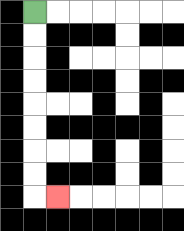{'start': '[1, 0]', 'end': '[2, 8]', 'path_directions': 'D,D,D,D,D,D,D,D,R', 'path_coordinates': '[[1, 0], [1, 1], [1, 2], [1, 3], [1, 4], [1, 5], [1, 6], [1, 7], [1, 8], [2, 8]]'}